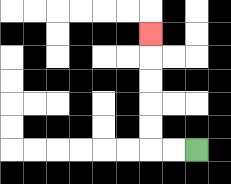{'start': '[8, 6]', 'end': '[6, 1]', 'path_directions': 'L,L,U,U,U,U,U', 'path_coordinates': '[[8, 6], [7, 6], [6, 6], [6, 5], [6, 4], [6, 3], [6, 2], [6, 1]]'}